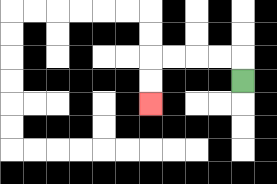{'start': '[10, 3]', 'end': '[6, 4]', 'path_directions': 'U,L,L,L,L,D,D', 'path_coordinates': '[[10, 3], [10, 2], [9, 2], [8, 2], [7, 2], [6, 2], [6, 3], [6, 4]]'}